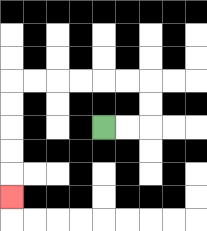{'start': '[4, 5]', 'end': '[0, 8]', 'path_directions': 'R,R,U,U,L,L,L,L,L,L,D,D,D,D,D', 'path_coordinates': '[[4, 5], [5, 5], [6, 5], [6, 4], [6, 3], [5, 3], [4, 3], [3, 3], [2, 3], [1, 3], [0, 3], [0, 4], [0, 5], [0, 6], [0, 7], [0, 8]]'}